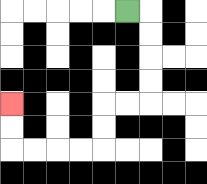{'start': '[5, 0]', 'end': '[0, 4]', 'path_directions': 'R,D,D,D,D,L,L,D,D,L,L,L,L,U,U', 'path_coordinates': '[[5, 0], [6, 0], [6, 1], [6, 2], [6, 3], [6, 4], [5, 4], [4, 4], [4, 5], [4, 6], [3, 6], [2, 6], [1, 6], [0, 6], [0, 5], [0, 4]]'}